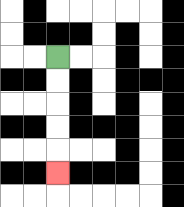{'start': '[2, 2]', 'end': '[2, 7]', 'path_directions': 'D,D,D,D,D', 'path_coordinates': '[[2, 2], [2, 3], [2, 4], [2, 5], [2, 6], [2, 7]]'}